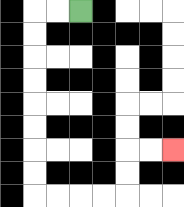{'start': '[3, 0]', 'end': '[7, 6]', 'path_directions': 'L,L,D,D,D,D,D,D,D,D,R,R,R,R,U,U,R,R', 'path_coordinates': '[[3, 0], [2, 0], [1, 0], [1, 1], [1, 2], [1, 3], [1, 4], [1, 5], [1, 6], [1, 7], [1, 8], [2, 8], [3, 8], [4, 8], [5, 8], [5, 7], [5, 6], [6, 6], [7, 6]]'}